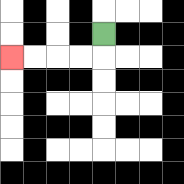{'start': '[4, 1]', 'end': '[0, 2]', 'path_directions': 'D,L,L,L,L', 'path_coordinates': '[[4, 1], [4, 2], [3, 2], [2, 2], [1, 2], [0, 2]]'}